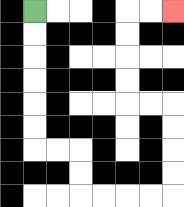{'start': '[1, 0]', 'end': '[7, 0]', 'path_directions': 'D,D,D,D,D,D,R,R,D,D,R,R,R,R,U,U,U,U,L,L,U,U,U,U,R,R', 'path_coordinates': '[[1, 0], [1, 1], [1, 2], [1, 3], [1, 4], [1, 5], [1, 6], [2, 6], [3, 6], [3, 7], [3, 8], [4, 8], [5, 8], [6, 8], [7, 8], [7, 7], [7, 6], [7, 5], [7, 4], [6, 4], [5, 4], [5, 3], [5, 2], [5, 1], [5, 0], [6, 0], [7, 0]]'}